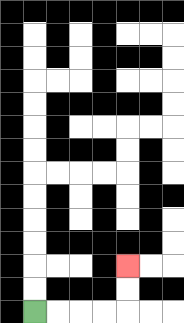{'start': '[1, 13]', 'end': '[5, 11]', 'path_directions': 'R,R,R,R,U,U', 'path_coordinates': '[[1, 13], [2, 13], [3, 13], [4, 13], [5, 13], [5, 12], [5, 11]]'}